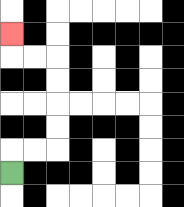{'start': '[0, 7]', 'end': '[0, 1]', 'path_directions': 'U,R,R,U,U,U,U,L,L,U', 'path_coordinates': '[[0, 7], [0, 6], [1, 6], [2, 6], [2, 5], [2, 4], [2, 3], [2, 2], [1, 2], [0, 2], [0, 1]]'}